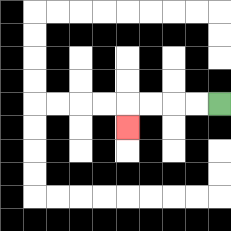{'start': '[9, 4]', 'end': '[5, 5]', 'path_directions': 'L,L,L,L,D', 'path_coordinates': '[[9, 4], [8, 4], [7, 4], [6, 4], [5, 4], [5, 5]]'}